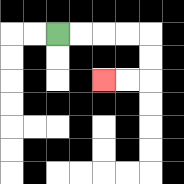{'start': '[2, 1]', 'end': '[4, 3]', 'path_directions': 'R,R,R,R,D,D,L,L', 'path_coordinates': '[[2, 1], [3, 1], [4, 1], [5, 1], [6, 1], [6, 2], [6, 3], [5, 3], [4, 3]]'}